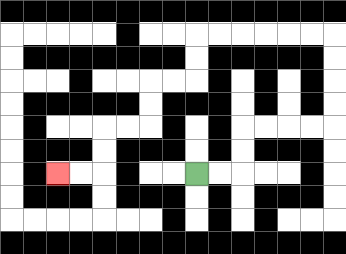{'start': '[8, 7]', 'end': '[2, 7]', 'path_directions': 'R,R,U,U,R,R,R,R,U,U,U,U,L,L,L,L,L,L,D,D,L,L,D,D,L,L,D,D,L,L', 'path_coordinates': '[[8, 7], [9, 7], [10, 7], [10, 6], [10, 5], [11, 5], [12, 5], [13, 5], [14, 5], [14, 4], [14, 3], [14, 2], [14, 1], [13, 1], [12, 1], [11, 1], [10, 1], [9, 1], [8, 1], [8, 2], [8, 3], [7, 3], [6, 3], [6, 4], [6, 5], [5, 5], [4, 5], [4, 6], [4, 7], [3, 7], [2, 7]]'}